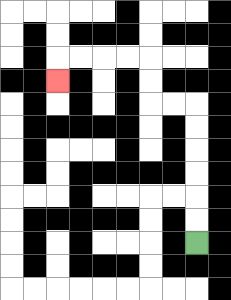{'start': '[8, 10]', 'end': '[2, 3]', 'path_directions': 'U,U,U,U,U,U,L,L,U,U,L,L,L,L,D', 'path_coordinates': '[[8, 10], [8, 9], [8, 8], [8, 7], [8, 6], [8, 5], [8, 4], [7, 4], [6, 4], [6, 3], [6, 2], [5, 2], [4, 2], [3, 2], [2, 2], [2, 3]]'}